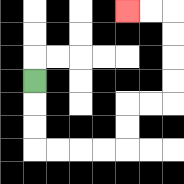{'start': '[1, 3]', 'end': '[5, 0]', 'path_directions': 'D,D,D,R,R,R,R,U,U,R,R,U,U,U,U,L,L', 'path_coordinates': '[[1, 3], [1, 4], [1, 5], [1, 6], [2, 6], [3, 6], [4, 6], [5, 6], [5, 5], [5, 4], [6, 4], [7, 4], [7, 3], [7, 2], [7, 1], [7, 0], [6, 0], [5, 0]]'}